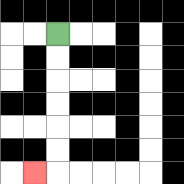{'start': '[2, 1]', 'end': '[1, 7]', 'path_directions': 'D,D,D,D,D,D,L', 'path_coordinates': '[[2, 1], [2, 2], [2, 3], [2, 4], [2, 5], [2, 6], [2, 7], [1, 7]]'}